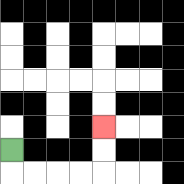{'start': '[0, 6]', 'end': '[4, 5]', 'path_directions': 'D,R,R,R,R,U,U', 'path_coordinates': '[[0, 6], [0, 7], [1, 7], [2, 7], [3, 7], [4, 7], [4, 6], [4, 5]]'}